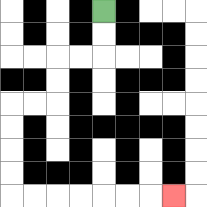{'start': '[4, 0]', 'end': '[7, 8]', 'path_directions': 'D,D,L,L,D,D,L,L,D,D,D,D,R,R,R,R,R,R,R', 'path_coordinates': '[[4, 0], [4, 1], [4, 2], [3, 2], [2, 2], [2, 3], [2, 4], [1, 4], [0, 4], [0, 5], [0, 6], [0, 7], [0, 8], [1, 8], [2, 8], [3, 8], [4, 8], [5, 8], [6, 8], [7, 8]]'}